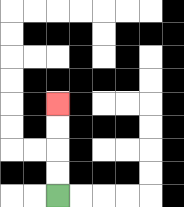{'start': '[2, 8]', 'end': '[2, 4]', 'path_directions': 'U,U,U,U', 'path_coordinates': '[[2, 8], [2, 7], [2, 6], [2, 5], [2, 4]]'}